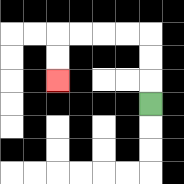{'start': '[6, 4]', 'end': '[2, 3]', 'path_directions': 'U,U,U,L,L,L,L,D,D', 'path_coordinates': '[[6, 4], [6, 3], [6, 2], [6, 1], [5, 1], [4, 1], [3, 1], [2, 1], [2, 2], [2, 3]]'}